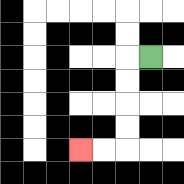{'start': '[6, 2]', 'end': '[3, 6]', 'path_directions': 'L,D,D,D,D,L,L', 'path_coordinates': '[[6, 2], [5, 2], [5, 3], [5, 4], [5, 5], [5, 6], [4, 6], [3, 6]]'}